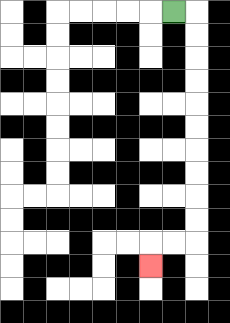{'start': '[7, 0]', 'end': '[6, 11]', 'path_directions': 'R,D,D,D,D,D,D,D,D,D,D,L,L,D', 'path_coordinates': '[[7, 0], [8, 0], [8, 1], [8, 2], [8, 3], [8, 4], [8, 5], [8, 6], [8, 7], [8, 8], [8, 9], [8, 10], [7, 10], [6, 10], [6, 11]]'}